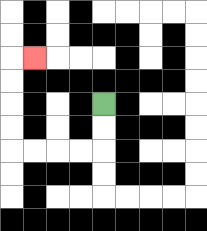{'start': '[4, 4]', 'end': '[1, 2]', 'path_directions': 'D,D,L,L,L,L,U,U,U,U,R', 'path_coordinates': '[[4, 4], [4, 5], [4, 6], [3, 6], [2, 6], [1, 6], [0, 6], [0, 5], [0, 4], [0, 3], [0, 2], [1, 2]]'}